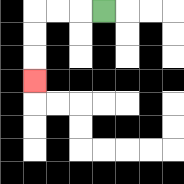{'start': '[4, 0]', 'end': '[1, 3]', 'path_directions': 'L,L,L,D,D,D', 'path_coordinates': '[[4, 0], [3, 0], [2, 0], [1, 0], [1, 1], [1, 2], [1, 3]]'}